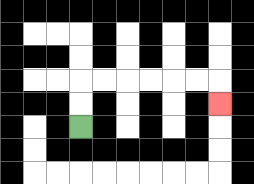{'start': '[3, 5]', 'end': '[9, 4]', 'path_directions': 'U,U,R,R,R,R,R,R,D', 'path_coordinates': '[[3, 5], [3, 4], [3, 3], [4, 3], [5, 3], [6, 3], [7, 3], [8, 3], [9, 3], [9, 4]]'}